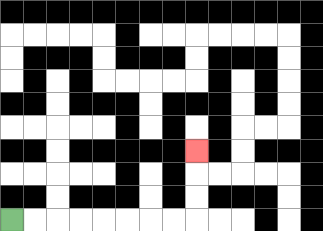{'start': '[0, 9]', 'end': '[8, 6]', 'path_directions': 'R,R,R,R,R,R,R,R,U,U,U', 'path_coordinates': '[[0, 9], [1, 9], [2, 9], [3, 9], [4, 9], [5, 9], [6, 9], [7, 9], [8, 9], [8, 8], [8, 7], [8, 6]]'}